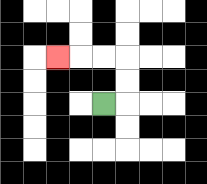{'start': '[4, 4]', 'end': '[2, 2]', 'path_directions': 'R,U,U,L,L,L', 'path_coordinates': '[[4, 4], [5, 4], [5, 3], [5, 2], [4, 2], [3, 2], [2, 2]]'}